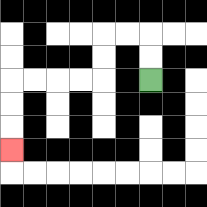{'start': '[6, 3]', 'end': '[0, 6]', 'path_directions': 'U,U,L,L,D,D,L,L,L,L,D,D,D', 'path_coordinates': '[[6, 3], [6, 2], [6, 1], [5, 1], [4, 1], [4, 2], [4, 3], [3, 3], [2, 3], [1, 3], [0, 3], [0, 4], [0, 5], [0, 6]]'}